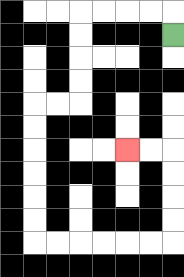{'start': '[7, 1]', 'end': '[5, 6]', 'path_directions': 'U,L,L,L,L,D,D,D,D,L,L,D,D,D,D,D,D,R,R,R,R,R,R,U,U,U,U,L,L', 'path_coordinates': '[[7, 1], [7, 0], [6, 0], [5, 0], [4, 0], [3, 0], [3, 1], [3, 2], [3, 3], [3, 4], [2, 4], [1, 4], [1, 5], [1, 6], [1, 7], [1, 8], [1, 9], [1, 10], [2, 10], [3, 10], [4, 10], [5, 10], [6, 10], [7, 10], [7, 9], [7, 8], [7, 7], [7, 6], [6, 6], [5, 6]]'}